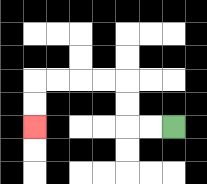{'start': '[7, 5]', 'end': '[1, 5]', 'path_directions': 'L,L,U,U,L,L,L,L,D,D', 'path_coordinates': '[[7, 5], [6, 5], [5, 5], [5, 4], [5, 3], [4, 3], [3, 3], [2, 3], [1, 3], [1, 4], [1, 5]]'}